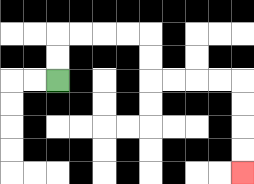{'start': '[2, 3]', 'end': '[10, 7]', 'path_directions': 'U,U,R,R,R,R,D,D,R,R,R,R,D,D,D,D', 'path_coordinates': '[[2, 3], [2, 2], [2, 1], [3, 1], [4, 1], [5, 1], [6, 1], [6, 2], [6, 3], [7, 3], [8, 3], [9, 3], [10, 3], [10, 4], [10, 5], [10, 6], [10, 7]]'}